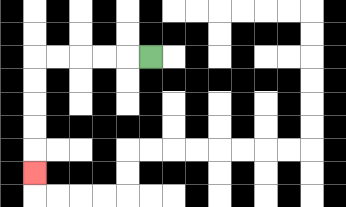{'start': '[6, 2]', 'end': '[1, 7]', 'path_directions': 'L,L,L,L,L,D,D,D,D,D', 'path_coordinates': '[[6, 2], [5, 2], [4, 2], [3, 2], [2, 2], [1, 2], [1, 3], [1, 4], [1, 5], [1, 6], [1, 7]]'}